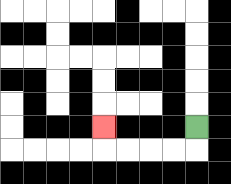{'start': '[8, 5]', 'end': '[4, 5]', 'path_directions': 'D,L,L,L,L,U', 'path_coordinates': '[[8, 5], [8, 6], [7, 6], [6, 6], [5, 6], [4, 6], [4, 5]]'}